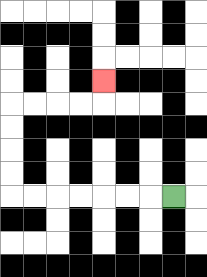{'start': '[7, 8]', 'end': '[4, 3]', 'path_directions': 'L,L,L,L,L,L,L,U,U,U,U,R,R,R,R,U', 'path_coordinates': '[[7, 8], [6, 8], [5, 8], [4, 8], [3, 8], [2, 8], [1, 8], [0, 8], [0, 7], [0, 6], [0, 5], [0, 4], [1, 4], [2, 4], [3, 4], [4, 4], [4, 3]]'}